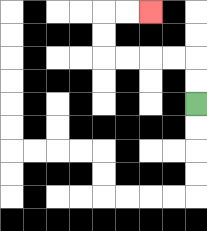{'start': '[8, 4]', 'end': '[6, 0]', 'path_directions': 'U,U,L,L,L,L,U,U,R,R', 'path_coordinates': '[[8, 4], [8, 3], [8, 2], [7, 2], [6, 2], [5, 2], [4, 2], [4, 1], [4, 0], [5, 0], [6, 0]]'}